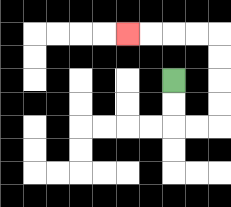{'start': '[7, 3]', 'end': '[5, 1]', 'path_directions': 'D,D,R,R,U,U,U,U,L,L,L,L', 'path_coordinates': '[[7, 3], [7, 4], [7, 5], [8, 5], [9, 5], [9, 4], [9, 3], [9, 2], [9, 1], [8, 1], [7, 1], [6, 1], [5, 1]]'}